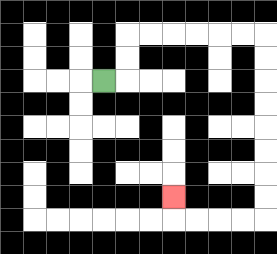{'start': '[4, 3]', 'end': '[7, 8]', 'path_directions': 'R,U,U,R,R,R,R,R,R,D,D,D,D,D,D,D,D,L,L,L,L,U', 'path_coordinates': '[[4, 3], [5, 3], [5, 2], [5, 1], [6, 1], [7, 1], [8, 1], [9, 1], [10, 1], [11, 1], [11, 2], [11, 3], [11, 4], [11, 5], [11, 6], [11, 7], [11, 8], [11, 9], [10, 9], [9, 9], [8, 9], [7, 9], [7, 8]]'}